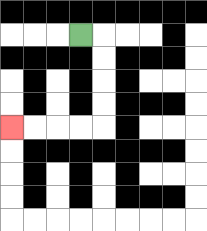{'start': '[3, 1]', 'end': '[0, 5]', 'path_directions': 'R,D,D,D,D,L,L,L,L', 'path_coordinates': '[[3, 1], [4, 1], [4, 2], [4, 3], [4, 4], [4, 5], [3, 5], [2, 5], [1, 5], [0, 5]]'}